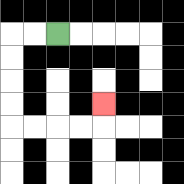{'start': '[2, 1]', 'end': '[4, 4]', 'path_directions': 'L,L,D,D,D,D,R,R,R,R,U', 'path_coordinates': '[[2, 1], [1, 1], [0, 1], [0, 2], [0, 3], [0, 4], [0, 5], [1, 5], [2, 5], [3, 5], [4, 5], [4, 4]]'}